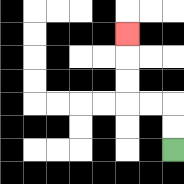{'start': '[7, 6]', 'end': '[5, 1]', 'path_directions': 'U,U,L,L,U,U,U', 'path_coordinates': '[[7, 6], [7, 5], [7, 4], [6, 4], [5, 4], [5, 3], [5, 2], [5, 1]]'}